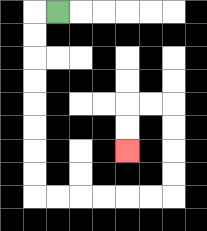{'start': '[2, 0]', 'end': '[5, 6]', 'path_directions': 'L,D,D,D,D,D,D,D,D,R,R,R,R,R,R,U,U,U,U,L,L,D,D', 'path_coordinates': '[[2, 0], [1, 0], [1, 1], [1, 2], [1, 3], [1, 4], [1, 5], [1, 6], [1, 7], [1, 8], [2, 8], [3, 8], [4, 8], [5, 8], [6, 8], [7, 8], [7, 7], [7, 6], [7, 5], [7, 4], [6, 4], [5, 4], [5, 5], [5, 6]]'}